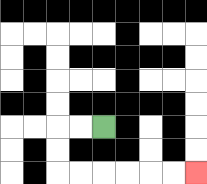{'start': '[4, 5]', 'end': '[8, 7]', 'path_directions': 'L,L,D,D,R,R,R,R,R,R', 'path_coordinates': '[[4, 5], [3, 5], [2, 5], [2, 6], [2, 7], [3, 7], [4, 7], [5, 7], [6, 7], [7, 7], [8, 7]]'}